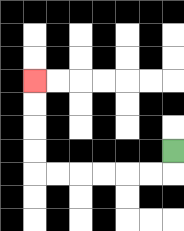{'start': '[7, 6]', 'end': '[1, 3]', 'path_directions': 'D,L,L,L,L,L,L,U,U,U,U', 'path_coordinates': '[[7, 6], [7, 7], [6, 7], [5, 7], [4, 7], [3, 7], [2, 7], [1, 7], [1, 6], [1, 5], [1, 4], [1, 3]]'}